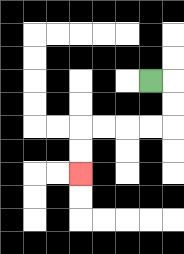{'start': '[6, 3]', 'end': '[3, 7]', 'path_directions': 'R,D,D,L,L,L,L,D,D', 'path_coordinates': '[[6, 3], [7, 3], [7, 4], [7, 5], [6, 5], [5, 5], [4, 5], [3, 5], [3, 6], [3, 7]]'}